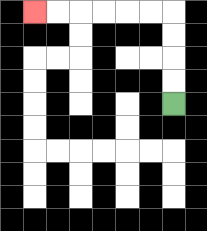{'start': '[7, 4]', 'end': '[1, 0]', 'path_directions': 'U,U,U,U,L,L,L,L,L,L', 'path_coordinates': '[[7, 4], [7, 3], [7, 2], [7, 1], [7, 0], [6, 0], [5, 0], [4, 0], [3, 0], [2, 0], [1, 0]]'}